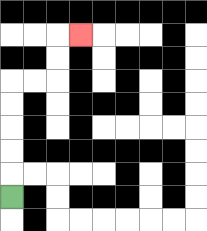{'start': '[0, 8]', 'end': '[3, 1]', 'path_directions': 'U,U,U,U,U,R,R,U,U,R', 'path_coordinates': '[[0, 8], [0, 7], [0, 6], [0, 5], [0, 4], [0, 3], [1, 3], [2, 3], [2, 2], [2, 1], [3, 1]]'}